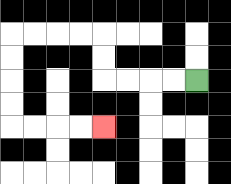{'start': '[8, 3]', 'end': '[4, 5]', 'path_directions': 'L,L,L,L,U,U,L,L,L,L,D,D,D,D,R,R,R,R', 'path_coordinates': '[[8, 3], [7, 3], [6, 3], [5, 3], [4, 3], [4, 2], [4, 1], [3, 1], [2, 1], [1, 1], [0, 1], [0, 2], [0, 3], [0, 4], [0, 5], [1, 5], [2, 5], [3, 5], [4, 5]]'}